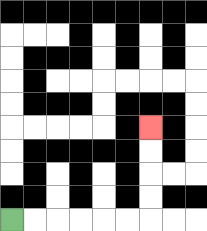{'start': '[0, 9]', 'end': '[6, 5]', 'path_directions': 'R,R,R,R,R,R,U,U,U,U', 'path_coordinates': '[[0, 9], [1, 9], [2, 9], [3, 9], [4, 9], [5, 9], [6, 9], [6, 8], [6, 7], [6, 6], [6, 5]]'}